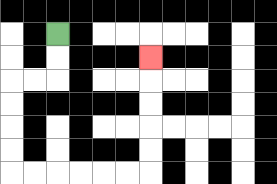{'start': '[2, 1]', 'end': '[6, 2]', 'path_directions': 'D,D,L,L,D,D,D,D,R,R,R,R,R,R,U,U,U,U,U', 'path_coordinates': '[[2, 1], [2, 2], [2, 3], [1, 3], [0, 3], [0, 4], [0, 5], [0, 6], [0, 7], [1, 7], [2, 7], [3, 7], [4, 7], [5, 7], [6, 7], [6, 6], [6, 5], [6, 4], [6, 3], [6, 2]]'}